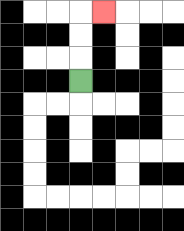{'start': '[3, 3]', 'end': '[4, 0]', 'path_directions': 'U,U,U,R', 'path_coordinates': '[[3, 3], [3, 2], [3, 1], [3, 0], [4, 0]]'}